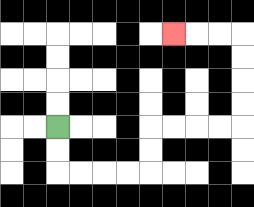{'start': '[2, 5]', 'end': '[7, 1]', 'path_directions': 'D,D,R,R,R,R,U,U,R,R,R,R,U,U,U,U,L,L,L', 'path_coordinates': '[[2, 5], [2, 6], [2, 7], [3, 7], [4, 7], [5, 7], [6, 7], [6, 6], [6, 5], [7, 5], [8, 5], [9, 5], [10, 5], [10, 4], [10, 3], [10, 2], [10, 1], [9, 1], [8, 1], [7, 1]]'}